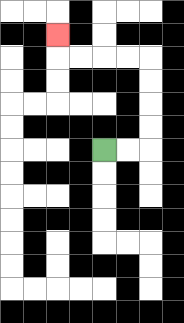{'start': '[4, 6]', 'end': '[2, 1]', 'path_directions': 'R,R,U,U,U,U,L,L,L,L,U', 'path_coordinates': '[[4, 6], [5, 6], [6, 6], [6, 5], [6, 4], [6, 3], [6, 2], [5, 2], [4, 2], [3, 2], [2, 2], [2, 1]]'}